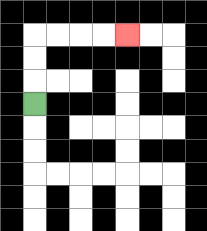{'start': '[1, 4]', 'end': '[5, 1]', 'path_directions': 'U,U,U,R,R,R,R', 'path_coordinates': '[[1, 4], [1, 3], [1, 2], [1, 1], [2, 1], [3, 1], [4, 1], [5, 1]]'}